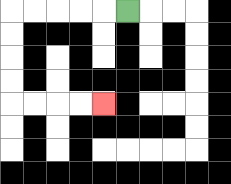{'start': '[5, 0]', 'end': '[4, 4]', 'path_directions': 'L,L,L,L,L,D,D,D,D,R,R,R,R', 'path_coordinates': '[[5, 0], [4, 0], [3, 0], [2, 0], [1, 0], [0, 0], [0, 1], [0, 2], [0, 3], [0, 4], [1, 4], [2, 4], [3, 4], [4, 4]]'}